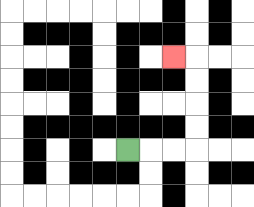{'start': '[5, 6]', 'end': '[7, 2]', 'path_directions': 'R,R,R,U,U,U,U,L', 'path_coordinates': '[[5, 6], [6, 6], [7, 6], [8, 6], [8, 5], [8, 4], [8, 3], [8, 2], [7, 2]]'}